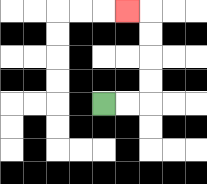{'start': '[4, 4]', 'end': '[5, 0]', 'path_directions': 'R,R,U,U,U,U,L', 'path_coordinates': '[[4, 4], [5, 4], [6, 4], [6, 3], [6, 2], [6, 1], [6, 0], [5, 0]]'}